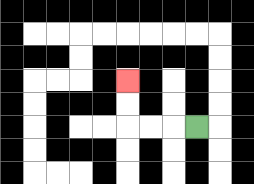{'start': '[8, 5]', 'end': '[5, 3]', 'path_directions': 'L,L,L,U,U', 'path_coordinates': '[[8, 5], [7, 5], [6, 5], [5, 5], [5, 4], [5, 3]]'}